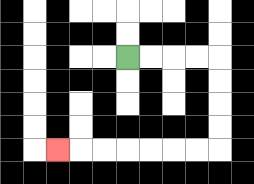{'start': '[5, 2]', 'end': '[2, 6]', 'path_directions': 'R,R,R,R,D,D,D,D,L,L,L,L,L,L,L', 'path_coordinates': '[[5, 2], [6, 2], [7, 2], [8, 2], [9, 2], [9, 3], [9, 4], [9, 5], [9, 6], [8, 6], [7, 6], [6, 6], [5, 6], [4, 6], [3, 6], [2, 6]]'}